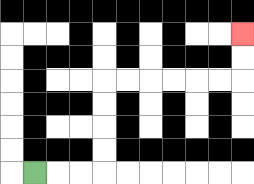{'start': '[1, 7]', 'end': '[10, 1]', 'path_directions': 'R,R,R,U,U,U,U,R,R,R,R,R,R,U,U', 'path_coordinates': '[[1, 7], [2, 7], [3, 7], [4, 7], [4, 6], [4, 5], [4, 4], [4, 3], [5, 3], [6, 3], [7, 3], [8, 3], [9, 3], [10, 3], [10, 2], [10, 1]]'}